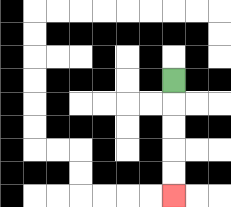{'start': '[7, 3]', 'end': '[7, 8]', 'path_directions': 'D,D,D,D,D', 'path_coordinates': '[[7, 3], [7, 4], [7, 5], [7, 6], [7, 7], [7, 8]]'}